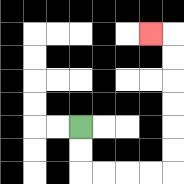{'start': '[3, 5]', 'end': '[6, 1]', 'path_directions': 'D,D,R,R,R,R,U,U,U,U,U,U,L', 'path_coordinates': '[[3, 5], [3, 6], [3, 7], [4, 7], [5, 7], [6, 7], [7, 7], [7, 6], [7, 5], [7, 4], [7, 3], [7, 2], [7, 1], [6, 1]]'}